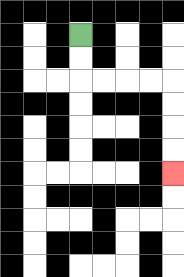{'start': '[3, 1]', 'end': '[7, 7]', 'path_directions': 'D,D,R,R,R,R,D,D,D,D', 'path_coordinates': '[[3, 1], [3, 2], [3, 3], [4, 3], [5, 3], [6, 3], [7, 3], [7, 4], [7, 5], [7, 6], [7, 7]]'}